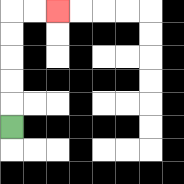{'start': '[0, 5]', 'end': '[2, 0]', 'path_directions': 'U,U,U,U,U,R,R', 'path_coordinates': '[[0, 5], [0, 4], [0, 3], [0, 2], [0, 1], [0, 0], [1, 0], [2, 0]]'}